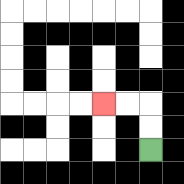{'start': '[6, 6]', 'end': '[4, 4]', 'path_directions': 'U,U,L,L', 'path_coordinates': '[[6, 6], [6, 5], [6, 4], [5, 4], [4, 4]]'}